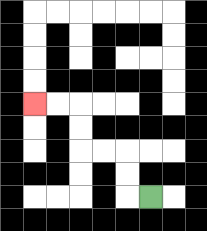{'start': '[6, 8]', 'end': '[1, 4]', 'path_directions': 'L,U,U,L,L,U,U,L,L', 'path_coordinates': '[[6, 8], [5, 8], [5, 7], [5, 6], [4, 6], [3, 6], [3, 5], [3, 4], [2, 4], [1, 4]]'}